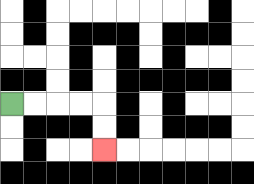{'start': '[0, 4]', 'end': '[4, 6]', 'path_directions': 'R,R,R,R,D,D', 'path_coordinates': '[[0, 4], [1, 4], [2, 4], [3, 4], [4, 4], [4, 5], [4, 6]]'}